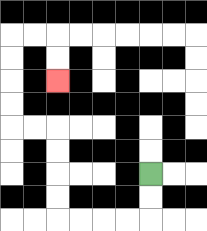{'start': '[6, 7]', 'end': '[2, 3]', 'path_directions': 'D,D,L,L,L,L,U,U,U,U,L,L,U,U,U,U,R,R,D,D', 'path_coordinates': '[[6, 7], [6, 8], [6, 9], [5, 9], [4, 9], [3, 9], [2, 9], [2, 8], [2, 7], [2, 6], [2, 5], [1, 5], [0, 5], [0, 4], [0, 3], [0, 2], [0, 1], [1, 1], [2, 1], [2, 2], [2, 3]]'}